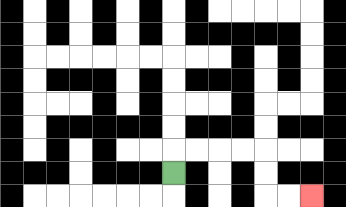{'start': '[7, 7]', 'end': '[13, 8]', 'path_directions': 'U,R,R,R,R,D,D,R,R', 'path_coordinates': '[[7, 7], [7, 6], [8, 6], [9, 6], [10, 6], [11, 6], [11, 7], [11, 8], [12, 8], [13, 8]]'}